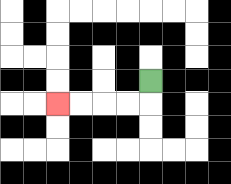{'start': '[6, 3]', 'end': '[2, 4]', 'path_directions': 'D,L,L,L,L', 'path_coordinates': '[[6, 3], [6, 4], [5, 4], [4, 4], [3, 4], [2, 4]]'}